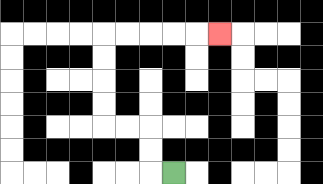{'start': '[7, 7]', 'end': '[9, 1]', 'path_directions': 'L,U,U,L,L,U,U,U,U,R,R,R,R,R', 'path_coordinates': '[[7, 7], [6, 7], [6, 6], [6, 5], [5, 5], [4, 5], [4, 4], [4, 3], [4, 2], [4, 1], [5, 1], [6, 1], [7, 1], [8, 1], [9, 1]]'}